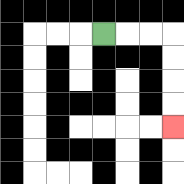{'start': '[4, 1]', 'end': '[7, 5]', 'path_directions': 'R,R,R,D,D,D,D', 'path_coordinates': '[[4, 1], [5, 1], [6, 1], [7, 1], [7, 2], [7, 3], [7, 4], [7, 5]]'}